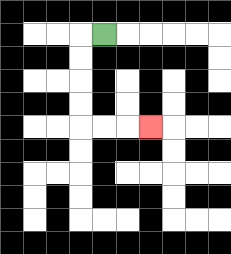{'start': '[4, 1]', 'end': '[6, 5]', 'path_directions': 'L,D,D,D,D,R,R,R', 'path_coordinates': '[[4, 1], [3, 1], [3, 2], [3, 3], [3, 4], [3, 5], [4, 5], [5, 5], [6, 5]]'}